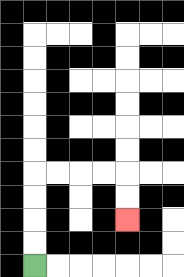{'start': '[1, 11]', 'end': '[5, 9]', 'path_directions': 'U,U,U,U,R,R,R,R,D,D', 'path_coordinates': '[[1, 11], [1, 10], [1, 9], [1, 8], [1, 7], [2, 7], [3, 7], [4, 7], [5, 7], [5, 8], [5, 9]]'}